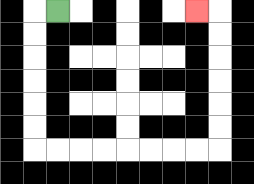{'start': '[2, 0]', 'end': '[8, 0]', 'path_directions': 'L,D,D,D,D,D,D,R,R,R,R,R,R,R,R,U,U,U,U,U,U,L', 'path_coordinates': '[[2, 0], [1, 0], [1, 1], [1, 2], [1, 3], [1, 4], [1, 5], [1, 6], [2, 6], [3, 6], [4, 6], [5, 6], [6, 6], [7, 6], [8, 6], [9, 6], [9, 5], [9, 4], [9, 3], [9, 2], [9, 1], [9, 0], [8, 0]]'}